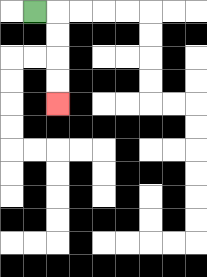{'start': '[1, 0]', 'end': '[2, 4]', 'path_directions': 'R,D,D,D,D', 'path_coordinates': '[[1, 0], [2, 0], [2, 1], [2, 2], [2, 3], [2, 4]]'}